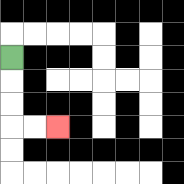{'start': '[0, 2]', 'end': '[2, 5]', 'path_directions': 'D,D,D,R,R', 'path_coordinates': '[[0, 2], [0, 3], [0, 4], [0, 5], [1, 5], [2, 5]]'}